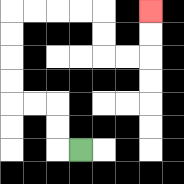{'start': '[3, 6]', 'end': '[6, 0]', 'path_directions': 'L,U,U,L,L,U,U,U,U,R,R,R,R,D,D,R,R,U,U', 'path_coordinates': '[[3, 6], [2, 6], [2, 5], [2, 4], [1, 4], [0, 4], [0, 3], [0, 2], [0, 1], [0, 0], [1, 0], [2, 0], [3, 0], [4, 0], [4, 1], [4, 2], [5, 2], [6, 2], [6, 1], [6, 0]]'}